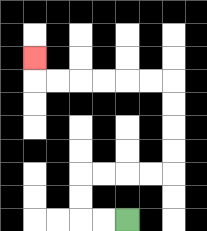{'start': '[5, 9]', 'end': '[1, 2]', 'path_directions': 'L,L,U,U,R,R,R,R,U,U,U,U,L,L,L,L,L,L,U', 'path_coordinates': '[[5, 9], [4, 9], [3, 9], [3, 8], [3, 7], [4, 7], [5, 7], [6, 7], [7, 7], [7, 6], [7, 5], [7, 4], [7, 3], [6, 3], [5, 3], [4, 3], [3, 3], [2, 3], [1, 3], [1, 2]]'}